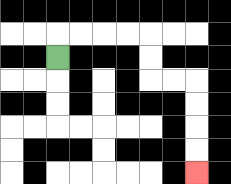{'start': '[2, 2]', 'end': '[8, 7]', 'path_directions': 'U,R,R,R,R,D,D,R,R,D,D,D,D', 'path_coordinates': '[[2, 2], [2, 1], [3, 1], [4, 1], [5, 1], [6, 1], [6, 2], [6, 3], [7, 3], [8, 3], [8, 4], [8, 5], [8, 6], [8, 7]]'}